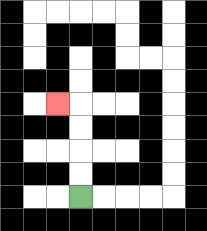{'start': '[3, 8]', 'end': '[2, 4]', 'path_directions': 'U,U,U,U,L', 'path_coordinates': '[[3, 8], [3, 7], [3, 6], [3, 5], [3, 4], [2, 4]]'}